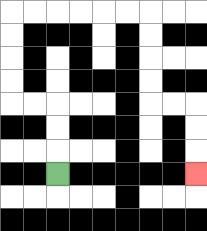{'start': '[2, 7]', 'end': '[8, 7]', 'path_directions': 'U,U,U,L,L,U,U,U,U,R,R,R,R,R,R,D,D,D,D,R,R,D,D,D', 'path_coordinates': '[[2, 7], [2, 6], [2, 5], [2, 4], [1, 4], [0, 4], [0, 3], [0, 2], [0, 1], [0, 0], [1, 0], [2, 0], [3, 0], [4, 0], [5, 0], [6, 0], [6, 1], [6, 2], [6, 3], [6, 4], [7, 4], [8, 4], [8, 5], [8, 6], [8, 7]]'}